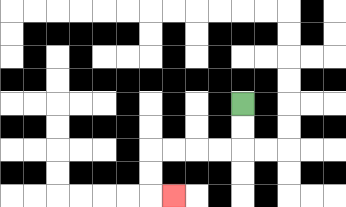{'start': '[10, 4]', 'end': '[7, 8]', 'path_directions': 'D,D,L,L,L,L,D,D,R', 'path_coordinates': '[[10, 4], [10, 5], [10, 6], [9, 6], [8, 6], [7, 6], [6, 6], [6, 7], [6, 8], [7, 8]]'}